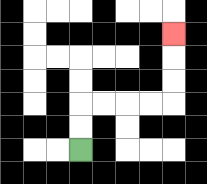{'start': '[3, 6]', 'end': '[7, 1]', 'path_directions': 'U,U,R,R,R,R,U,U,U', 'path_coordinates': '[[3, 6], [3, 5], [3, 4], [4, 4], [5, 4], [6, 4], [7, 4], [7, 3], [7, 2], [7, 1]]'}